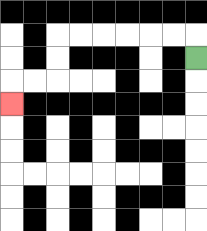{'start': '[8, 2]', 'end': '[0, 4]', 'path_directions': 'U,L,L,L,L,L,L,D,D,L,L,D', 'path_coordinates': '[[8, 2], [8, 1], [7, 1], [6, 1], [5, 1], [4, 1], [3, 1], [2, 1], [2, 2], [2, 3], [1, 3], [0, 3], [0, 4]]'}